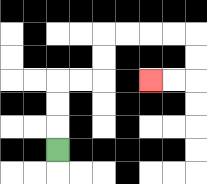{'start': '[2, 6]', 'end': '[6, 3]', 'path_directions': 'U,U,U,R,R,U,U,R,R,R,R,D,D,L,L', 'path_coordinates': '[[2, 6], [2, 5], [2, 4], [2, 3], [3, 3], [4, 3], [4, 2], [4, 1], [5, 1], [6, 1], [7, 1], [8, 1], [8, 2], [8, 3], [7, 3], [6, 3]]'}